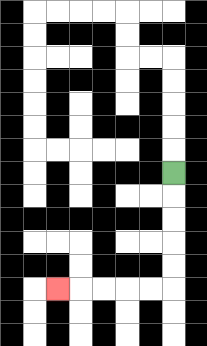{'start': '[7, 7]', 'end': '[2, 12]', 'path_directions': 'D,D,D,D,D,L,L,L,L,L', 'path_coordinates': '[[7, 7], [7, 8], [7, 9], [7, 10], [7, 11], [7, 12], [6, 12], [5, 12], [4, 12], [3, 12], [2, 12]]'}